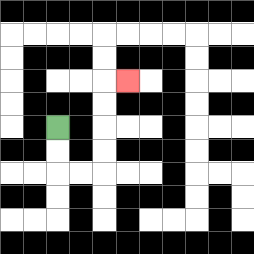{'start': '[2, 5]', 'end': '[5, 3]', 'path_directions': 'D,D,R,R,U,U,U,U,R', 'path_coordinates': '[[2, 5], [2, 6], [2, 7], [3, 7], [4, 7], [4, 6], [4, 5], [4, 4], [4, 3], [5, 3]]'}